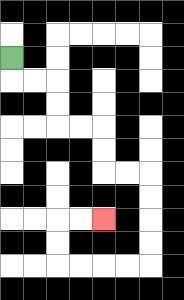{'start': '[0, 2]', 'end': '[4, 9]', 'path_directions': 'D,R,R,D,D,R,R,D,D,R,R,D,D,D,D,L,L,L,L,U,U,R,R', 'path_coordinates': '[[0, 2], [0, 3], [1, 3], [2, 3], [2, 4], [2, 5], [3, 5], [4, 5], [4, 6], [4, 7], [5, 7], [6, 7], [6, 8], [6, 9], [6, 10], [6, 11], [5, 11], [4, 11], [3, 11], [2, 11], [2, 10], [2, 9], [3, 9], [4, 9]]'}